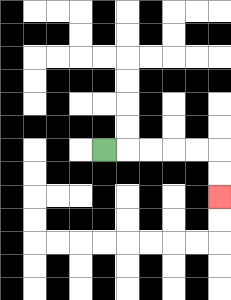{'start': '[4, 6]', 'end': '[9, 8]', 'path_directions': 'R,R,R,R,R,D,D', 'path_coordinates': '[[4, 6], [5, 6], [6, 6], [7, 6], [8, 6], [9, 6], [9, 7], [9, 8]]'}